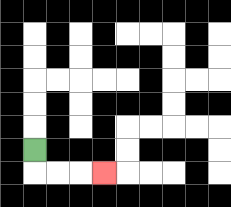{'start': '[1, 6]', 'end': '[4, 7]', 'path_directions': 'D,R,R,R', 'path_coordinates': '[[1, 6], [1, 7], [2, 7], [3, 7], [4, 7]]'}